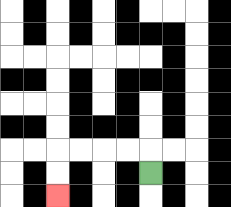{'start': '[6, 7]', 'end': '[2, 8]', 'path_directions': 'U,L,L,L,L,D,D', 'path_coordinates': '[[6, 7], [6, 6], [5, 6], [4, 6], [3, 6], [2, 6], [2, 7], [2, 8]]'}